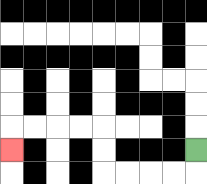{'start': '[8, 6]', 'end': '[0, 6]', 'path_directions': 'D,L,L,L,L,U,U,L,L,L,L,D', 'path_coordinates': '[[8, 6], [8, 7], [7, 7], [6, 7], [5, 7], [4, 7], [4, 6], [4, 5], [3, 5], [2, 5], [1, 5], [0, 5], [0, 6]]'}